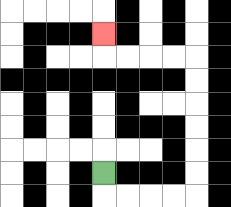{'start': '[4, 7]', 'end': '[4, 1]', 'path_directions': 'D,R,R,R,R,U,U,U,U,U,U,L,L,L,L,U', 'path_coordinates': '[[4, 7], [4, 8], [5, 8], [6, 8], [7, 8], [8, 8], [8, 7], [8, 6], [8, 5], [8, 4], [8, 3], [8, 2], [7, 2], [6, 2], [5, 2], [4, 2], [4, 1]]'}